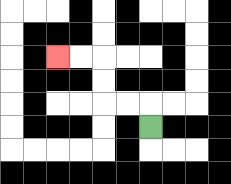{'start': '[6, 5]', 'end': '[2, 2]', 'path_directions': 'U,L,L,U,U,L,L', 'path_coordinates': '[[6, 5], [6, 4], [5, 4], [4, 4], [4, 3], [4, 2], [3, 2], [2, 2]]'}